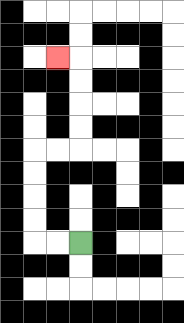{'start': '[3, 10]', 'end': '[2, 2]', 'path_directions': 'L,L,U,U,U,U,R,R,U,U,U,U,L', 'path_coordinates': '[[3, 10], [2, 10], [1, 10], [1, 9], [1, 8], [1, 7], [1, 6], [2, 6], [3, 6], [3, 5], [3, 4], [3, 3], [3, 2], [2, 2]]'}